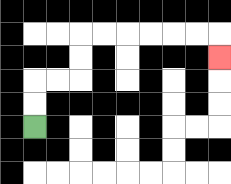{'start': '[1, 5]', 'end': '[9, 2]', 'path_directions': 'U,U,R,R,U,U,R,R,R,R,R,R,D', 'path_coordinates': '[[1, 5], [1, 4], [1, 3], [2, 3], [3, 3], [3, 2], [3, 1], [4, 1], [5, 1], [6, 1], [7, 1], [8, 1], [9, 1], [9, 2]]'}